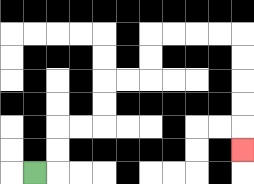{'start': '[1, 7]', 'end': '[10, 6]', 'path_directions': 'R,U,U,R,R,U,U,R,R,U,U,R,R,R,R,D,D,D,D,D', 'path_coordinates': '[[1, 7], [2, 7], [2, 6], [2, 5], [3, 5], [4, 5], [4, 4], [4, 3], [5, 3], [6, 3], [6, 2], [6, 1], [7, 1], [8, 1], [9, 1], [10, 1], [10, 2], [10, 3], [10, 4], [10, 5], [10, 6]]'}